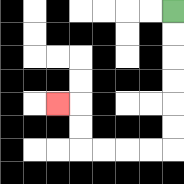{'start': '[7, 0]', 'end': '[2, 4]', 'path_directions': 'D,D,D,D,D,D,L,L,L,L,U,U,L', 'path_coordinates': '[[7, 0], [7, 1], [7, 2], [7, 3], [7, 4], [7, 5], [7, 6], [6, 6], [5, 6], [4, 6], [3, 6], [3, 5], [3, 4], [2, 4]]'}